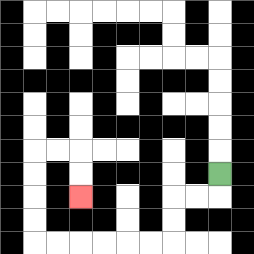{'start': '[9, 7]', 'end': '[3, 8]', 'path_directions': 'D,L,L,D,D,L,L,L,L,L,L,U,U,U,U,R,R,D,D', 'path_coordinates': '[[9, 7], [9, 8], [8, 8], [7, 8], [7, 9], [7, 10], [6, 10], [5, 10], [4, 10], [3, 10], [2, 10], [1, 10], [1, 9], [1, 8], [1, 7], [1, 6], [2, 6], [3, 6], [3, 7], [3, 8]]'}